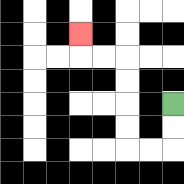{'start': '[7, 4]', 'end': '[3, 1]', 'path_directions': 'D,D,L,L,U,U,U,U,L,L,U', 'path_coordinates': '[[7, 4], [7, 5], [7, 6], [6, 6], [5, 6], [5, 5], [5, 4], [5, 3], [5, 2], [4, 2], [3, 2], [3, 1]]'}